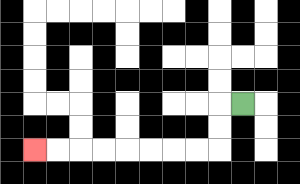{'start': '[10, 4]', 'end': '[1, 6]', 'path_directions': 'L,D,D,L,L,L,L,L,L,L,L', 'path_coordinates': '[[10, 4], [9, 4], [9, 5], [9, 6], [8, 6], [7, 6], [6, 6], [5, 6], [4, 6], [3, 6], [2, 6], [1, 6]]'}